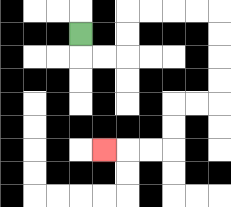{'start': '[3, 1]', 'end': '[4, 6]', 'path_directions': 'D,R,R,U,U,R,R,R,R,D,D,D,D,L,L,D,D,L,L,L', 'path_coordinates': '[[3, 1], [3, 2], [4, 2], [5, 2], [5, 1], [5, 0], [6, 0], [7, 0], [8, 0], [9, 0], [9, 1], [9, 2], [9, 3], [9, 4], [8, 4], [7, 4], [7, 5], [7, 6], [6, 6], [5, 6], [4, 6]]'}